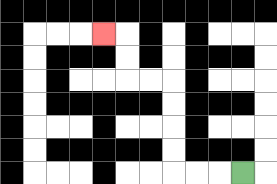{'start': '[10, 7]', 'end': '[4, 1]', 'path_directions': 'L,L,L,U,U,U,U,L,L,U,U,L', 'path_coordinates': '[[10, 7], [9, 7], [8, 7], [7, 7], [7, 6], [7, 5], [7, 4], [7, 3], [6, 3], [5, 3], [5, 2], [5, 1], [4, 1]]'}